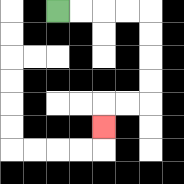{'start': '[2, 0]', 'end': '[4, 5]', 'path_directions': 'R,R,R,R,D,D,D,D,L,L,D', 'path_coordinates': '[[2, 0], [3, 0], [4, 0], [5, 0], [6, 0], [6, 1], [6, 2], [6, 3], [6, 4], [5, 4], [4, 4], [4, 5]]'}